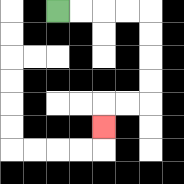{'start': '[2, 0]', 'end': '[4, 5]', 'path_directions': 'R,R,R,R,D,D,D,D,L,L,D', 'path_coordinates': '[[2, 0], [3, 0], [4, 0], [5, 0], [6, 0], [6, 1], [6, 2], [6, 3], [6, 4], [5, 4], [4, 4], [4, 5]]'}